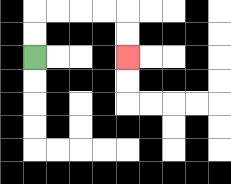{'start': '[1, 2]', 'end': '[5, 2]', 'path_directions': 'U,U,R,R,R,R,D,D', 'path_coordinates': '[[1, 2], [1, 1], [1, 0], [2, 0], [3, 0], [4, 0], [5, 0], [5, 1], [5, 2]]'}